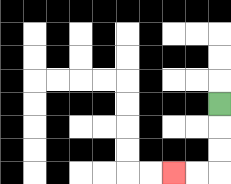{'start': '[9, 4]', 'end': '[7, 7]', 'path_directions': 'D,D,D,L,L', 'path_coordinates': '[[9, 4], [9, 5], [9, 6], [9, 7], [8, 7], [7, 7]]'}